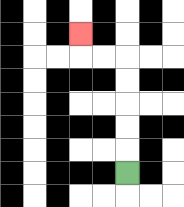{'start': '[5, 7]', 'end': '[3, 1]', 'path_directions': 'U,U,U,U,U,L,L,U', 'path_coordinates': '[[5, 7], [5, 6], [5, 5], [5, 4], [5, 3], [5, 2], [4, 2], [3, 2], [3, 1]]'}